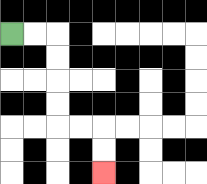{'start': '[0, 1]', 'end': '[4, 7]', 'path_directions': 'R,R,D,D,D,D,R,R,D,D', 'path_coordinates': '[[0, 1], [1, 1], [2, 1], [2, 2], [2, 3], [2, 4], [2, 5], [3, 5], [4, 5], [4, 6], [4, 7]]'}